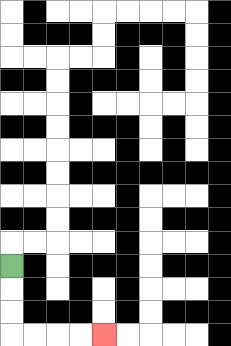{'start': '[0, 11]', 'end': '[4, 14]', 'path_directions': 'D,D,D,R,R,R,R', 'path_coordinates': '[[0, 11], [0, 12], [0, 13], [0, 14], [1, 14], [2, 14], [3, 14], [4, 14]]'}